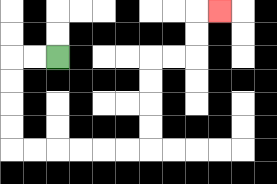{'start': '[2, 2]', 'end': '[9, 0]', 'path_directions': 'L,L,D,D,D,D,R,R,R,R,R,R,U,U,U,U,R,R,U,U,R', 'path_coordinates': '[[2, 2], [1, 2], [0, 2], [0, 3], [0, 4], [0, 5], [0, 6], [1, 6], [2, 6], [3, 6], [4, 6], [5, 6], [6, 6], [6, 5], [6, 4], [6, 3], [6, 2], [7, 2], [8, 2], [8, 1], [8, 0], [9, 0]]'}